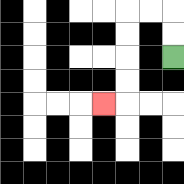{'start': '[7, 2]', 'end': '[4, 4]', 'path_directions': 'U,U,L,L,D,D,D,D,L', 'path_coordinates': '[[7, 2], [7, 1], [7, 0], [6, 0], [5, 0], [5, 1], [5, 2], [5, 3], [5, 4], [4, 4]]'}